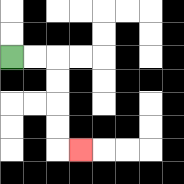{'start': '[0, 2]', 'end': '[3, 6]', 'path_directions': 'R,R,D,D,D,D,R', 'path_coordinates': '[[0, 2], [1, 2], [2, 2], [2, 3], [2, 4], [2, 5], [2, 6], [3, 6]]'}